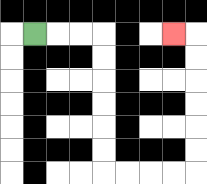{'start': '[1, 1]', 'end': '[7, 1]', 'path_directions': 'R,R,R,D,D,D,D,D,D,R,R,R,R,U,U,U,U,U,U,L', 'path_coordinates': '[[1, 1], [2, 1], [3, 1], [4, 1], [4, 2], [4, 3], [4, 4], [4, 5], [4, 6], [4, 7], [5, 7], [6, 7], [7, 7], [8, 7], [8, 6], [8, 5], [8, 4], [8, 3], [8, 2], [8, 1], [7, 1]]'}